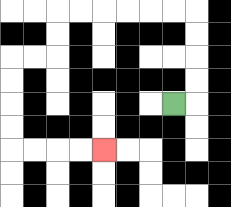{'start': '[7, 4]', 'end': '[4, 6]', 'path_directions': 'R,U,U,U,U,L,L,L,L,L,L,D,D,L,L,D,D,D,D,R,R,R,R', 'path_coordinates': '[[7, 4], [8, 4], [8, 3], [8, 2], [8, 1], [8, 0], [7, 0], [6, 0], [5, 0], [4, 0], [3, 0], [2, 0], [2, 1], [2, 2], [1, 2], [0, 2], [0, 3], [0, 4], [0, 5], [0, 6], [1, 6], [2, 6], [3, 6], [4, 6]]'}